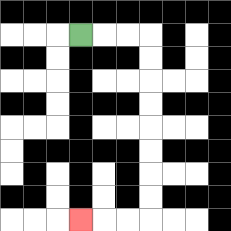{'start': '[3, 1]', 'end': '[3, 9]', 'path_directions': 'R,R,R,D,D,D,D,D,D,D,D,L,L,L', 'path_coordinates': '[[3, 1], [4, 1], [5, 1], [6, 1], [6, 2], [6, 3], [6, 4], [6, 5], [6, 6], [6, 7], [6, 8], [6, 9], [5, 9], [4, 9], [3, 9]]'}